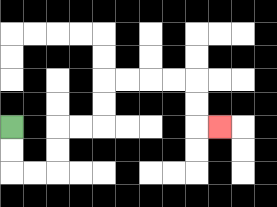{'start': '[0, 5]', 'end': '[9, 5]', 'path_directions': 'D,D,R,R,U,U,R,R,U,U,R,R,R,R,D,D,R', 'path_coordinates': '[[0, 5], [0, 6], [0, 7], [1, 7], [2, 7], [2, 6], [2, 5], [3, 5], [4, 5], [4, 4], [4, 3], [5, 3], [6, 3], [7, 3], [8, 3], [8, 4], [8, 5], [9, 5]]'}